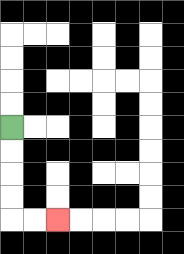{'start': '[0, 5]', 'end': '[2, 9]', 'path_directions': 'D,D,D,D,R,R', 'path_coordinates': '[[0, 5], [0, 6], [0, 7], [0, 8], [0, 9], [1, 9], [2, 9]]'}